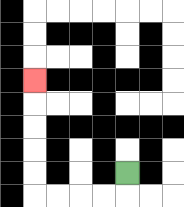{'start': '[5, 7]', 'end': '[1, 3]', 'path_directions': 'D,L,L,L,L,U,U,U,U,U', 'path_coordinates': '[[5, 7], [5, 8], [4, 8], [3, 8], [2, 8], [1, 8], [1, 7], [1, 6], [1, 5], [1, 4], [1, 3]]'}